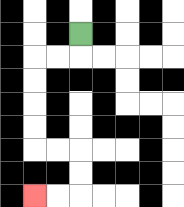{'start': '[3, 1]', 'end': '[1, 8]', 'path_directions': 'D,L,L,D,D,D,D,R,R,D,D,L,L', 'path_coordinates': '[[3, 1], [3, 2], [2, 2], [1, 2], [1, 3], [1, 4], [1, 5], [1, 6], [2, 6], [3, 6], [3, 7], [3, 8], [2, 8], [1, 8]]'}